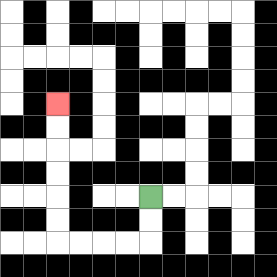{'start': '[6, 8]', 'end': '[2, 4]', 'path_directions': 'D,D,L,L,L,L,U,U,U,U,U,U', 'path_coordinates': '[[6, 8], [6, 9], [6, 10], [5, 10], [4, 10], [3, 10], [2, 10], [2, 9], [2, 8], [2, 7], [2, 6], [2, 5], [2, 4]]'}